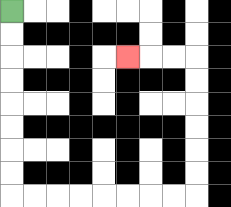{'start': '[0, 0]', 'end': '[5, 2]', 'path_directions': 'D,D,D,D,D,D,D,D,R,R,R,R,R,R,R,R,U,U,U,U,U,U,L,L,L', 'path_coordinates': '[[0, 0], [0, 1], [0, 2], [0, 3], [0, 4], [0, 5], [0, 6], [0, 7], [0, 8], [1, 8], [2, 8], [3, 8], [4, 8], [5, 8], [6, 8], [7, 8], [8, 8], [8, 7], [8, 6], [8, 5], [8, 4], [8, 3], [8, 2], [7, 2], [6, 2], [5, 2]]'}